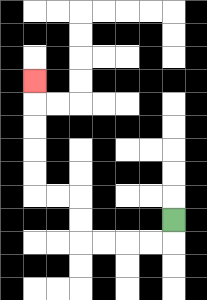{'start': '[7, 9]', 'end': '[1, 3]', 'path_directions': 'D,L,L,L,L,U,U,L,L,U,U,U,U,U', 'path_coordinates': '[[7, 9], [7, 10], [6, 10], [5, 10], [4, 10], [3, 10], [3, 9], [3, 8], [2, 8], [1, 8], [1, 7], [1, 6], [1, 5], [1, 4], [1, 3]]'}